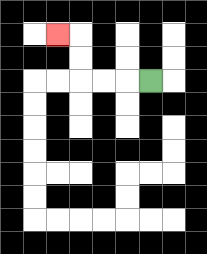{'start': '[6, 3]', 'end': '[2, 1]', 'path_directions': 'L,L,L,U,U,L', 'path_coordinates': '[[6, 3], [5, 3], [4, 3], [3, 3], [3, 2], [3, 1], [2, 1]]'}